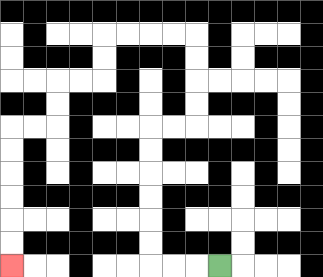{'start': '[9, 11]', 'end': '[0, 11]', 'path_directions': 'L,L,L,U,U,U,U,U,U,R,R,U,U,U,U,L,L,L,L,D,D,L,L,D,D,L,L,D,D,D,D,D,D', 'path_coordinates': '[[9, 11], [8, 11], [7, 11], [6, 11], [6, 10], [6, 9], [6, 8], [6, 7], [6, 6], [6, 5], [7, 5], [8, 5], [8, 4], [8, 3], [8, 2], [8, 1], [7, 1], [6, 1], [5, 1], [4, 1], [4, 2], [4, 3], [3, 3], [2, 3], [2, 4], [2, 5], [1, 5], [0, 5], [0, 6], [0, 7], [0, 8], [0, 9], [0, 10], [0, 11]]'}